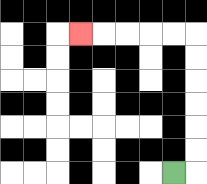{'start': '[7, 7]', 'end': '[3, 1]', 'path_directions': 'R,U,U,U,U,U,U,L,L,L,L,L', 'path_coordinates': '[[7, 7], [8, 7], [8, 6], [8, 5], [8, 4], [8, 3], [8, 2], [8, 1], [7, 1], [6, 1], [5, 1], [4, 1], [3, 1]]'}